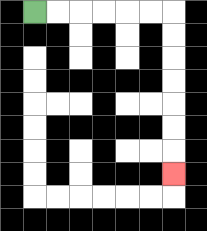{'start': '[1, 0]', 'end': '[7, 7]', 'path_directions': 'R,R,R,R,R,R,D,D,D,D,D,D,D', 'path_coordinates': '[[1, 0], [2, 0], [3, 0], [4, 0], [5, 0], [6, 0], [7, 0], [7, 1], [7, 2], [7, 3], [7, 4], [7, 5], [7, 6], [7, 7]]'}